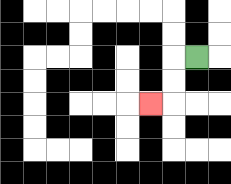{'start': '[8, 2]', 'end': '[6, 4]', 'path_directions': 'L,D,D,L', 'path_coordinates': '[[8, 2], [7, 2], [7, 3], [7, 4], [6, 4]]'}